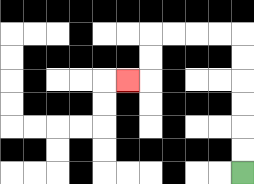{'start': '[10, 7]', 'end': '[5, 3]', 'path_directions': 'U,U,U,U,U,U,L,L,L,L,D,D,L', 'path_coordinates': '[[10, 7], [10, 6], [10, 5], [10, 4], [10, 3], [10, 2], [10, 1], [9, 1], [8, 1], [7, 1], [6, 1], [6, 2], [6, 3], [5, 3]]'}